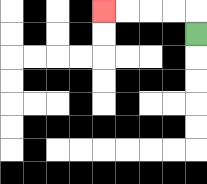{'start': '[8, 1]', 'end': '[4, 0]', 'path_directions': 'U,L,L,L,L', 'path_coordinates': '[[8, 1], [8, 0], [7, 0], [6, 0], [5, 0], [4, 0]]'}